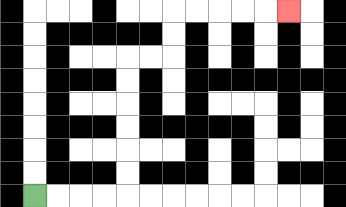{'start': '[1, 8]', 'end': '[12, 0]', 'path_directions': 'R,R,R,R,U,U,U,U,U,U,R,R,U,U,R,R,R,R,R', 'path_coordinates': '[[1, 8], [2, 8], [3, 8], [4, 8], [5, 8], [5, 7], [5, 6], [5, 5], [5, 4], [5, 3], [5, 2], [6, 2], [7, 2], [7, 1], [7, 0], [8, 0], [9, 0], [10, 0], [11, 0], [12, 0]]'}